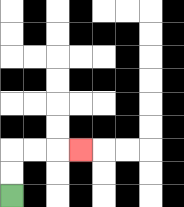{'start': '[0, 8]', 'end': '[3, 6]', 'path_directions': 'U,U,R,R,R', 'path_coordinates': '[[0, 8], [0, 7], [0, 6], [1, 6], [2, 6], [3, 6]]'}